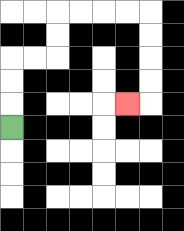{'start': '[0, 5]', 'end': '[5, 4]', 'path_directions': 'U,U,U,R,R,U,U,R,R,R,R,D,D,D,D,L', 'path_coordinates': '[[0, 5], [0, 4], [0, 3], [0, 2], [1, 2], [2, 2], [2, 1], [2, 0], [3, 0], [4, 0], [5, 0], [6, 0], [6, 1], [6, 2], [6, 3], [6, 4], [5, 4]]'}